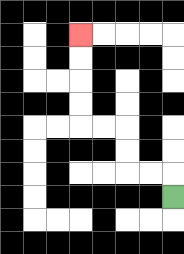{'start': '[7, 8]', 'end': '[3, 1]', 'path_directions': 'U,L,L,U,U,L,L,U,U,U,U', 'path_coordinates': '[[7, 8], [7, 7], [6, 7], [5, 7], [5, 6], [5, 5], [4, 5], [3, 5], [3, 4], [3, 3], [3, 2], [3, 1]]'}